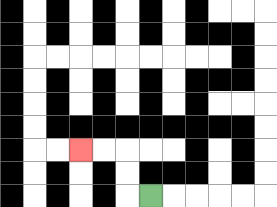{'start': '[6, 8]', 'end': '[3, 6]', 'path_directions': 'L,U,U,L,L', 'path_coordinates': '[[6, 8], [5, 8], [5, 7], [5, 6], [4, 6], [3, 6]]'}